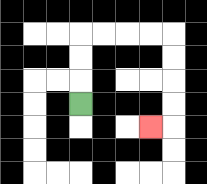{'start': '[3, 4]', 'end': '[6, 5]', 'path_directions': 'U,U,U,R,R,R,R,D,D,D,D,L', 'path_coordinates': '[[3, 4], [3, 3], [3, 2], [3, 1], [4, 1], [5, 1], [6, 1], [7, 1], [7, 2], [7, 3], [7, 4], [7, 5], [6, 5]]'}